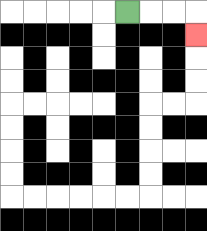{'start': '[5, 0]', 'end': '[8, 1]', 'path_directions': 'R,R,R,D', 'path_coordinates': '[[5, 0], [6, 0], [7, 0], [8, 0], [8, 1]]'}